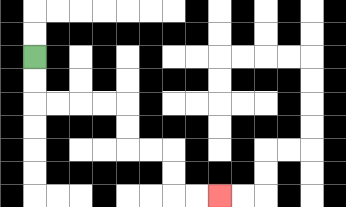{'start': '[1, 2]', 'end': '[9, 8]', 'path_directions': 'D,D,R,R,R,R,D,D,R,R,D,D,R,R', 'path_coordinates': '[[1, 2], [1, 3], [1, 4], [2, 4], [3, 4], [4, 4], [5, 4], [5, 5], [5, 6], [6, 6], [7, 6], [7, 7], [7, 8], [8, 8], [9, 8]]'}